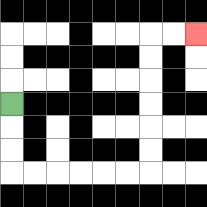{'start': '[0, 4]', 'end': '[8, 1]', 'path_directions': 'D,D,D,R,R,R,R,R,R,U,U,U,U,U,U,R,R', 'path_coordinates': '[[0, 4], [0, 5], [0, 6], [0, 7], [1, 7], [2, 7], [3, 7], [4, 7], [5, 7], [6, 7], [6, 6], [6, 5], [6, 4], [6, 3], [6, 2], [6, 1], [7, 1], [8, 1]]'}